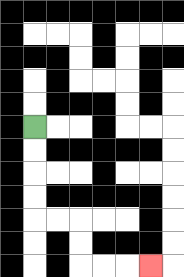{'start': '[1, 5]', 'end': '[6, 11]', 'path_directions': 'D,D,D,D,R,R,D,D,R,R,R', 'path_coordinates': '[[1, 5], [1, 6], [1, 7], [1, 8], [1, 9], [2, 9], [3, 9], [3, 10], [3, 11], [4, 11], [5, 11], [6, 11]]'}